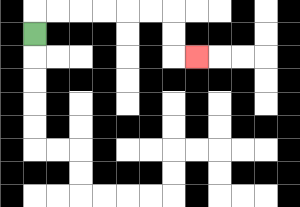{'start': '[1, 1]', 'end': '[8, 2]', 'path_directions': 'U,R,R,R,R,R,R,D,D,R', 'path_coordinates': '[[1, 1], [1, 0], [2, 0], [3, 0], [4, 0], [5, 0], [6, 0], [7, 0], [7, 1], [7, 2], [8, 2]]'}